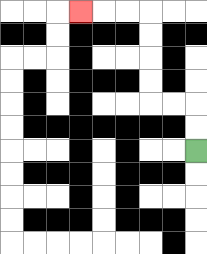{'start': '[8, 6]', 'end': '[3, 0]', 'path_directions': 'U,U,L,L,U,U,U,U,L,L,L', 'path_coordinates': '[[8, 6], [8, 5], [8, 4], [7, 4], [6, 4], [6, 3], [6, 2], [6, 1], [6, 0], [5, 0], [4, 0], [3, 0]]'}